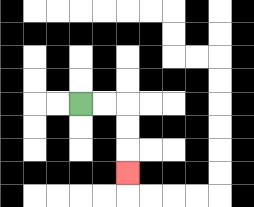{'start': '[3, 4]', 'end': '[5, 7]', 'path_directions': 'R,R,D,D,D', 'path_coordinates': '[[3, 4], [4, 4], [5, 4], [5, 5], [5, 6], [5, 7]]'}